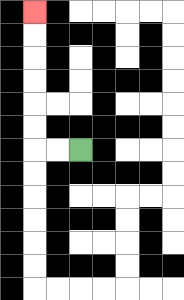{'start': '[3, 6]', 'end': '[1, 0]', 'path_directions': 'L,L,U,U,U,U,U,U', 'path_coordinates': '[[3, 6], [2, 6], [1, 6], [1, 5], [1, 4], [1, 3], [1, 2], [1, 1], [1, 0]]'}